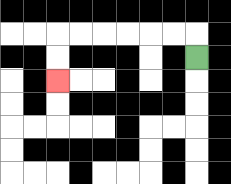{'start': '[8, 2]', 'end': '[2, 3]', 'path_directions': 'U,L,L,L,L,L,L,D,D', 'path_coordinates': '[[8, 2], [8, 1], [7, 1], [6, 1], [5, 1], [4, 1], [3, 1], [2, 1], [2, 2], [2, 3]]'}